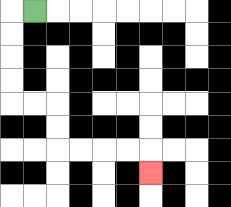{'start': '[1, 0]', 'end': '[6, 7]', 'path_directions': 'L,D,D,D,D,R,R,D,D,R,R,R,R,D', 'path_coordinates': '[[1, 0], [0, 0], [0, 1], [0, 2], [0, 3], [0, 4], [1, 4], [2, 4], [2, 5], [2, 6], [3, 6], [4, 6], [5, 6], [6, 6], [6, 7]]'}